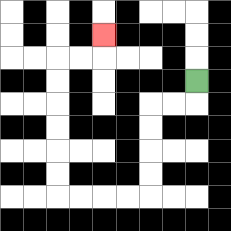{'start': '[8, 3]', 'end': '[4, 1]', 'path_directions': 'D,L,L,D,D,D,D,L,L,L,L,U,U,U,U,U,U,R,R,U', 'path_coordinates': '[[8, 3], [8, 4], [7, 4], [6, 4], [6, 5], [6, 6], [6, 7], [6, 8], [5, 8], [4, 8], [3, 8], [2, 8], [2, 7], [2, 6], [2, 5], [2, 4], [2, 3], [2, 2], [3, 2], [4, 2], [4, 1]]'}